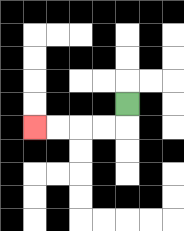{'start': '[5, 4]', 'end': '[1, 5]', 'path_directions': 'D,L,L,L,L', 'path_coordinates': '[[5, 4], [5, 5], [4, 5], [3, 5], [2, 5], [1, 5]]'}